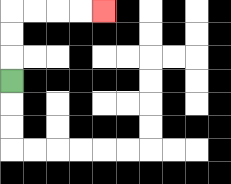{'start': '[0, 3]', 'end': '[4, 0]', 'path_directions': 'U,U,U,R,R,R,R', 'path_coordinates': '[[0, 3], [0, 2], [0, 1], [0, 0], [1, 0], [2, 0], [3, 0], [4, 0]]'}